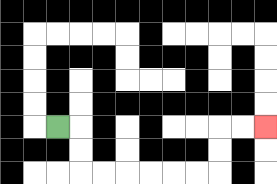{'start': '[2, 5]', 'end': '[11, 5]', 'path_directions': 'R,D,D,R,R,R,R,R,R,U,U,R,R', 'path_coordinates': '[[2, 5], [3, 5], [3, 6], [3, 7], [4, 7], [5, 7], [6, 7], [7, 7], [8, 7], [9, 7], [9, 6], [9, 5], [10, 5], [11, 5]]'}